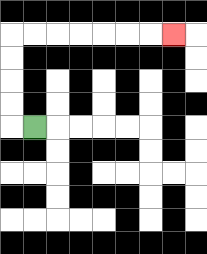{'start': '[1, 5]', 'end': '[7, 1]', 'path_directions': 'L,U,U,U,U,R,R,R,R,R,R,R', 'path_coordinates': '[[1, 5], [0, 5], [0, 4], [0, 3], [0, 2], [0, 1], [1, 1], [2, 1], [3, 1], [4, 1], [5, 1], [6, 1], [7, 1]]'}